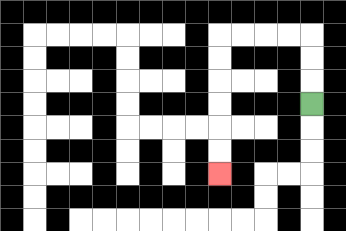{'start': '[13, 4]', 'end': '[9, 7]', 'path_directions': 'U,U,U,L,L,L,L,D,D,D,D,D,D', 'path_coordinates': '[[13, 4], [13, 3], [13, 2], [13, 1], [12, 1], [11, 1], [10, 1], [9, 1], [9, 2], [9, 3], [9, 4], [9, 5], [9, 6], [9, 7]]'}